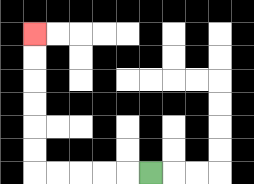{'start': '[6, 7]', 'end': '[1, 1]', 'path_directions': 'L,L,L,L,L,U,U,U,U,U,U', 'path_coordinates': '[[6, 7], [5, 7], [4, 7], [3, 7], [2, 7], [1, 7], [1, 6], [1, 5], [1, 4], [1, 3], [1, 2], [1, 1]]'}